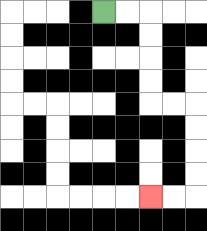{'start': '[4, 0]', 'end': '[6, 8]', 'path_directions': 'R,R,D,D,D,D,R,R,D,D,D,D,L,L', 'path_coordinates': '[[4, 0], [5, 0], [6, 0], [6, 1], [6, 2], [6, 3], [6, 4], [7, 4], [8, 4], [8, 5], [8, 6], [8, 7], [8, 8], [7, 8], [6, 8]]'}